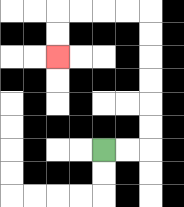{'start': '[4, 6]', 'end': '[2, 2]', 'path_directions': 'R,R,U,U,U,U,U,U,L,L,L,L,D,D', 'path_coordinates': '[[4, 6], [5, 6], [6, 6], [6, 5], [6, 4], [6, 3], [6, 2], [6, 1], [6, 0], [5, 0], [4, 0], [3, 0], [2, 0], [2, 1], [2, 2]]'}